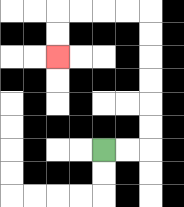{'start': '[4, 6]', 'end': '[2, 2]', 'path_directions': 'R,R,U,U,U,U,U,U,L,L,L,L,D,D', 'path_coordinates': '[[4, 6], [5, 6], [6, 6], [6, 5], [6, 4], [6, 3], [6, 2], [6, 1], [6, 0], [5, 0], [4, 0], [3, 0], [2, 0], [2, 1], [2, 2]]'}